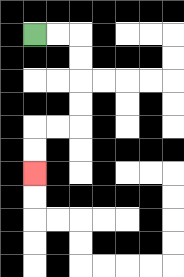{'start': '[1, 1]', 'end': '[1, 7]', 'path_directions': 'R,R,D,D,D,D,L,L,D,D', 'path_coordinates': '[[1, 1], [2, 1], [3, 1], [3, 2], [3, 3], [3, 4], [3, 5], [2, 5], [1, 5], [1, 6], [1, 7]]'}